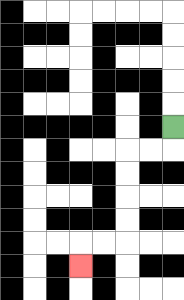{'start': '[7, 5]', 'end': '[3, 11]', 'path_directions': 'D,L,L,D,D,D,D,L,L,D', 'path_coordinates': '[[7, 5], [7, 6], [6, 6], [5, 6], [5, 7], [5, 8], [5, 9], [5, 10], [4, 10], [3, 10], [3, 11]]'}